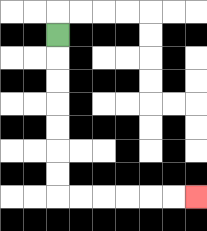{'start': '[2, 1]', 'end': '[8, 8]', 'path_directions': 'D,D,D,D,D,D,D,R,R,R,R,R,R', 'path_coordinates': '[[2, 1], [2, 2], [2, 3], [2, 4], [2, 5], [2, 6], [2, 7], [2, 8], [3, 8], [4, 8], [5, 8], [6, 8], [7, 8], [8, 8]]'}